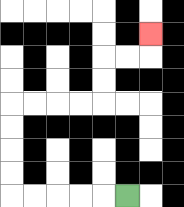{'start': '[5, 8]', 'end': '[6, 1]', 'path_directions': 'L,L,L,L,L,U,U,U,U,R,R,R,R,U,U,R,R,U', 'path_coordinates': '[[5, 8], [4, 8], [3, 8], [2, 8], [1, 8], [0, 8], [0, 7], [0, 6], [0, 5], [0, 4], [1, 4], [2, 4], [3, 4], [4, 4], [4, 3], [4, 2], [5, 2], [6, 2], [6, 1]]'}